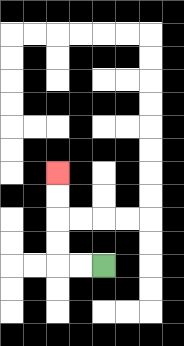{'start': '[4, 11]', 'end': '[2, 7]', 'path_directions': 'L,L,U,U,U,U', 'path_coordinates': '[[4, 11], [3, 11], [2, 11], [2, 10], [2, 9], [2, 8], [2, 7]]'}